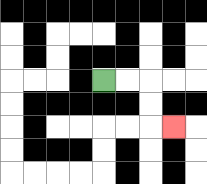{'start': '[4, 3]', 'end': '[7, 5]', 'path_directions': 'R,R,D,D,R', 'path_coordinates': '[[4, 3], [5, 3], [6, 3], [6, 4], [6, 5], [7, 5]]'}